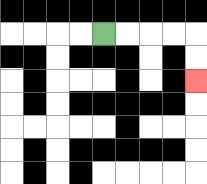{'start': '[4, 1]', 'end': '[8, 3]', 'path_directions': 'R,R,R,R,D,D', 'path_coordinates': '[[4, 1], [5, 1], [6, 1], [7, 1], [8, 1], [8, 2], [8, 3]]'}